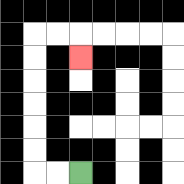{'start': '[3, 7]', 'end': '[3, 2]', 'path_directions': 'L,L,U,U,U,U,U,U,R,R,D', 'path_coordinates': '[[3, 7], [2, 7], [1, 7], [1, 6], [1, 5], [1, 4], [1, 3], [1, 2], [1, 1], [2, 1], [3, 1], [3, 2]]'}